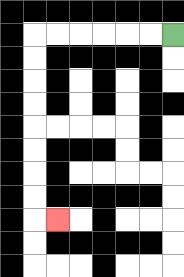{'start': '[7, 1]', 'end': '[2, 9]', 'path_directions': 'L,L,L,L,L,L,D,D,D,D,D,D,D,D,R', 'path_coordinates': '[[7, 1], [6, 1], [5, 1], [4, 1], [3, 1], [2, 1], [1, 1], [1, 2], [1, 3], [1, 4], [1, 5], [1, 6], [1, 7], [1, 8], [1, 9], [2, 9]]'}